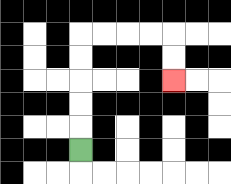{'start': '[3, 6]', 'end': '[7, 3]', 'path_directions': 'U,U,U,U,U,R,R,R,R,D,D', 'path_coordinates': '[[3, 6], [3, 5], [3, 4], [3, 3], [3, 2], [3, 1], [4, 1], [5, 1], [6, 1], [7, 1], [7, 2], [7, 3]]'}